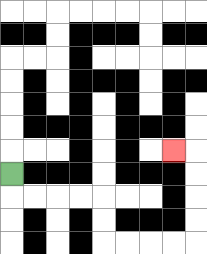{'start': '[0, 7]', 'end': '[7, 6]', 'path_directions': 'D,R,R,R,R,D,D,R,R,R,R,U,U,U,U,L', 'path_coordinates': '[[0, 7], [0, 8], [1, 8], [2, 8], [3, 8], [4, 8], [4, 9], [4, 10], [5, 10], [6, 10], [7, 10], [8, 10], [8, 9], [8, 8], [8, 7], [8, 6], [7, 6]]'}